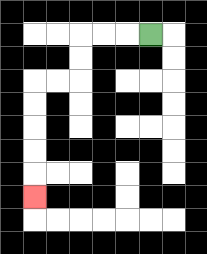{'start': '[6, 1]', 'end': '[1, 8]', 'path_directions': 'L,L,L,D,D,L,L,D,D,D,D,D', 'path_coordinates': '[[6, 1], [5, 1], [4, 1], [3, 1], [3, 2], [3, 3], [2, 3], [1, 3], [1, 4], [1, 5], [1, 6], [1, 7], [1, 8]]'}